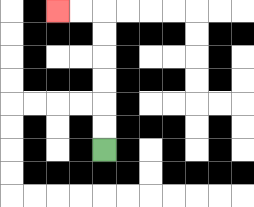{'start': '[4, 6]', 'end': '[2, 0]', 'path_directions': 'U,U,U,U,U,U,L,L', 'path_coordinates': '[[4, 6], [4, 5], [4, 4], [4, 3], [4, 2], [4, 1], [4, 0], [3, 0], [2, 0]]'}